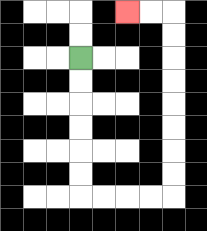{'start': '[3, 2]', 'end': '[5, 0]', 'path_directions': 'D,D,D,D,D,D,R,R,R,R,U,U,U,U,U,U,U,U,L,L', 'path_coordinates': '[[3, 2], [3, 3], [3, 4], [3, 5], [3, 6], [3, 7], [3, 8], [4, 8], [5, 8], [6, 8], [7, 8], [7, 7], [7, 6], [7, 5], [7, 4], [7, 3], [7, 2], [7, 1], [7, 0], [6, 0], [5, 0]]'}